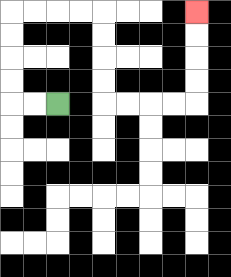{'start': '[2, 4]', 'end': '[8, 0]', 'path_directions': 'L,L,U,U,U,U,R,R,R,R,D,D,D,D,R,R,R,R,U,U,U,U', 'path_coordinates': '[[2, 4], [1, 4], [0, 4], [0, 3], [0, 2], [0, 1], [0, 0], [1, 0], [2, 0], [3, 0], [4, 0], [4, 1], [4, 2], [4, 3], [4, 4], [5, 4], [6, 4], [7, 4], [8, 4], [8, 3], [8, 2], [8, 1], [8, 0]]'}